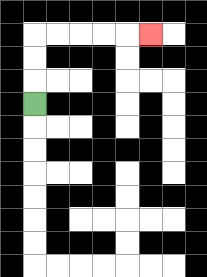{'start': '[1, 4]', 'end': '[6, 1]', 'path_directions': 'U,U,U,R,R,R,R,R', 'path_coordinates': '[[1, 4], [1, 3], [1, 2], [1, 1], [2, 1], [3, 1], [4, 1], [5, 1], [6, 1]]'}